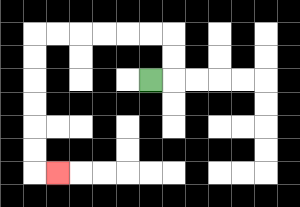{'start': '[6, 3]', 'end': '[2, 7]', 'path_directions': 'R,U,U,L,L,L,L,L,L,D,D,D,D,D,D,R', 'path_coordinates': '[[6, 3], [7, 3], [7, 2], [7, 1], [6, 1], [5, 1], [4, 1], [3, 1], [2, 1], [1, 1], [1, 2], [1, 3], [1, 4], [1, 5], [1, 6], [1, 7], [2, 7]]'}